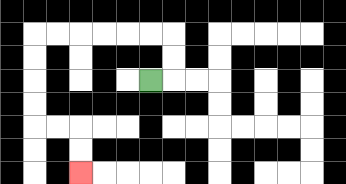{'start': '[6, 3]', 'end': '[3, 7]', 'path_directions': 'R,U,U,L,L,L,L,L,L,D,D,D,D,R,R,D,D', 'path_coordinates': '[[6, 3], [7, 3], [7, 2], [7, 1], [6, 1], [5, 1], [4, 1], [3, 1], [2, 1], [1, 1], [1, 2], [1, 3], [1, 4], [1, 5], [2, 5], [3, 5], [3, 6], [3, 7]]'}